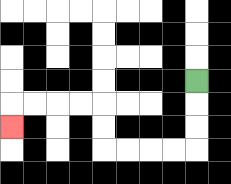{'start': '[8, 3]', 'end': '[0, 5]', 'path_directions': 'D,D,D,L,L,L,L,U,U,L,L,L,L,D', 'path_coordinates': '[[8, 3], [8, 4], [8, 5], [8, 6], [7, 6], [6, 6], [5, 6], [4, 6], [4, 5], [4, 4], [3, 4], [2, 4], [1, 4], [0, 4], [0, 5]]'}